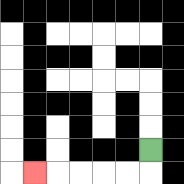{'start': '[6, 6]', 'end': '[1, 7]', 'path_directions': 'D,L,L,L,L,L', 'path_coordinates': '[[6, 6], [6, 7], [5, 7], [4, 7], [3, 7], [2, 7], [1, 7]]'}